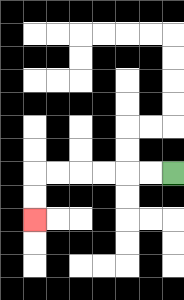{'start': '[7, 7]', 'end': '[1, 9]', 'path_directions': 'L,L,L,L,L,L,D,D', 'path_coordinates': '[[7, 7], [6, 7], [5, 7], [4, 7], [3, 7], [2, 7], [1, 7], [1, 8], [1, 9]]'}